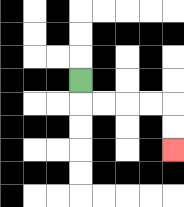{'start': '[3, 3]', 'end': '[7, 6]', 'path_directions': 'D,R,R,R,R,D,D', 'path_coordinates': '[[3, 3], [3, 4], [4, 4], [5, 4], [6, 4], [7, 4], [7, 5], [7, 6]]'}